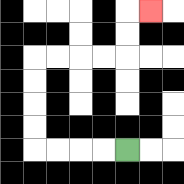{'start': '[5, 6]', 'end': '[6, 0]', 'path_directions': 'L,L,L,L,U,U,U,U,R,R,R,R,U,U,R', 'path_coordinates': '[[5, 6], [4, 6], [3, 6], [2, 6], [1, 6], [1, 5], [1, 4], [1, 3], [1, 2], [2, 2], [3, 2], [4, 2], [5, 2], [5, 1], [5, 0], [6, 0]]'}